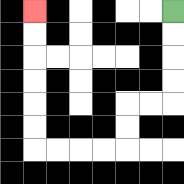{'start': '[7, 0]', 'end': '[1, 0]', 'path_directions': 'D,D,D,D,L,L,D,D,L,L,L,L,U,U,U,U,U,U', 'path_coordinates': '[[7, 0], [7, 1], [7, 2], [7, 3], [7, 4], [6, 4], [5, 4], [5, 5], [5, 6], [4, 6], [3, 6], [2, 6], [1, 6], [1, 5], [1, 4], [1, 3], [1, 2], [1, 1], [1, 0]]'}